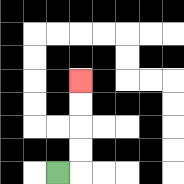{'start': '[2, 7]', 'end': '[3, 3]', 'path_directions': 'R,U,U,U,U', 'path_coordinates': '[[2, 7], [3, 7], [3, 6], [3, 5], [3, 4], [3, 3]]'}